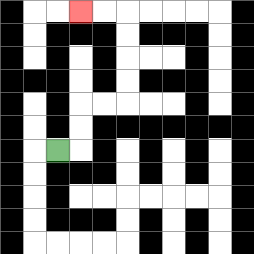{'start': '[2, 6]', 'end': '[3, 0]', 'path_directions': 'R,U,U,R,R,U,U,U,U,L,L', 'path_coordinates': '[[2, 6], [3, 6], [3, 5], [3, 4], [4, 4], [5, 4], [5, 3], [5, 2], [5, 1], [5, 0], [4, 0], [3, 0]]'}